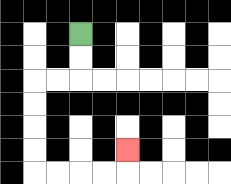{'start': '[3, 1]', 'end': '[5, 6]', 'path_directions': 'D,D,L,L,D,D,D,D,R,R,R,R,U', 'path_coordinates': '[[3, 1], [3, 2], [3, 3], [2, 3], [1, 3], [1, 4], [1, 5], [1, 6], [1, 7], [2, 7], [3, 7], [4, 7], [5, 7], [5, 6]]'}